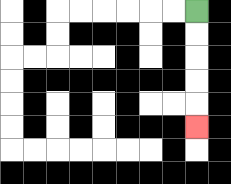{'start': '[8, 0]', 'end': '[8, 5]', 'path_directions': 'D,D,D,D,D', 'path_coordinates': '[[8, 0], [8, 1], [8, 2], [8, 3], [8, 4], [8, 5]]'}